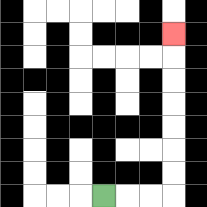{'start': '[4, 8]', 'end': '[7, 1]', 'path_directions': 'R,R,R,U,U,U,U,U,U,U', 'path_coordinates': '[[4, 8], [5, 8], [6, 8], [7, 8], [7, 7], [7, 6], [7, 5], [7, 4], [7, 3], [7, 2], [7, 1]]'}